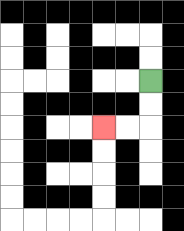{'start': '[6, 3]', 'end': '[4, 5]', 'path_directions': 'D,D,L,L', 'path_coordinates': '[[6, 3], [6, 4], [6, 5], [5, 5], [4, 5]]'}